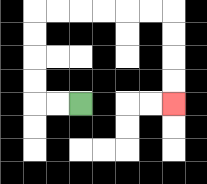{'start': '[3, 4]', 'end': '[7, 4]', 'path_directions': 'L,L,U,U,U,U,R,R,R,R,R,R,D,D,D,D', 'path_coordinates': '[[3, 4], [2, 4], [1, 4], [1, 3], [1, 2], [1, 1], [1, 0], [2, 0], [3, 0], [4, 0], [5, 0], [6, 0], [7, 0], [7, 1], [7, 2], [7, 3], [7, 4]]'}